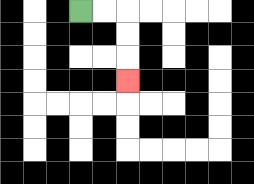{'start': '[3, 0]', 'end': '[5, 3]', 'path_directions': 'R,R,D,D,D', 'path_coordinates': '[[3, 0], [4, 0], [5, 0], [5, 1], [5, 2], [5, 3]]'}